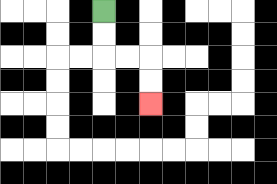{'start': '[4, 0]', 'end': '[6, 4]', 'path_directions': 'D,D,R,R,D,D', 'path_coordinates': '[[4, 0], [4, 1], [4, 2], [5, 2], [6, 2], [6, 3], [6, 4]]'}